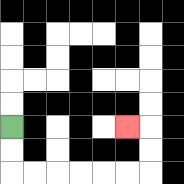{'start': '[0, 5]', 'end': '[5, 5]', 'path_directions': 'D,D,R,R,R,R,R,R,U,U,L', 'path_coordinates': '[[0, 5], [0, 6], [0, 7], [1, 7], [2, 7], [3, 7], [4, 7], [5, 7], [6, 7], [6, 6], [6, 5], [5, 5]]'}